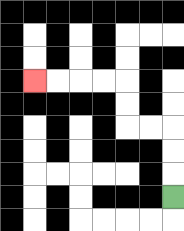{'start': '[7, 8]', 'end': '[1, 3]', 'path_directions': 'U,U,U,L,L,U,U,L,L,L,L', 'path_coordinates': '[[7, 8], [7, 7], [7, 6], [7, 5], [6, 5], [5, 5], [5, 4], [5, 3], [4, 3], [3, 3], [2, 3], [1, 3]]'}